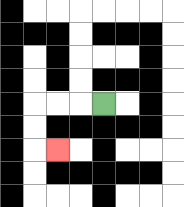{'start': '[4, 4]', 'end': '[2, 6]', 'path_directions': 'L,L,L,D,D,R', 'path_coordinates': '[[4, 4], [3, 4], [2, 4], [1, 4], [1, 5], [1, 6], [2, 6]]'}